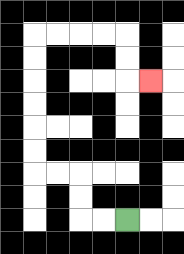{'start': '[5, 9]', 'end': '[6, 3]', 'path_directions': 'L,L,U,U,L,L,U,U,U,U,U,U,R,R,R,R,D,D,R', 'path_coordinates': '[[5, 9], [4, 9], [3, 9], [3, 8], [3, 7], [2, 7], [1, 7], [1, 6], [1, 5], [1, 4], [1, 3], [1, 2], [1, 1], [2, 1], [3, 1], [4, 1], [5, 1], [5, 2], [5, 3], [6, 3]]'}